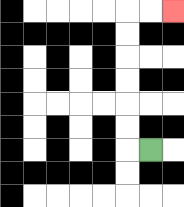{'start': '[6, 6]', 'end': '[7, 0]', 'path_directions': 'L,U,U,U,U,U,U,R,R', 'path_coordinates': '[[6, 6], [5, 6], [5, 5], [5, 4], [5, 3], [5, 2], [5, 1], [5, 0], [6, 0], [7, 0]]'}